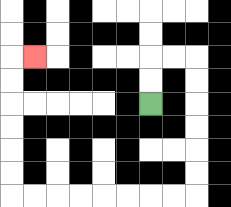{'start': '[6, 4]', 'end': '[1, 2]', 'path_directions': 'U,U,R,R,D,D,D,D,D,D,L,L,L,L,L,L,L,L,U,U,U,U,U,U,R', 'path_coordinates': '[[6, 4], [6, 3], [6, 2], [7, 2], [8, 2], [8, 3], [8, 4], [8, 5], [8, 6], [8, 7], [8, 8], [7, 8], [6, 8], [5, 8], [4, 8], [3, 8], [2, 8], [1, 8], [0, 8], [0, 7], [0, 6], [0, 5], [0, 4], [0, 3], [0, 2], [1, 2]]'}